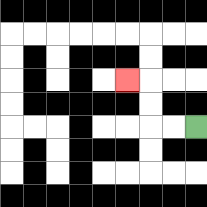{'start': '[8, 5]', 'end': '[5, 3]', 'path_directions': 'L,L,U,U,L', 'path_coordinates': '[[8, 5], [7, 5], [6, 5], [6, 4], [6, 3], [5, 3]]'}